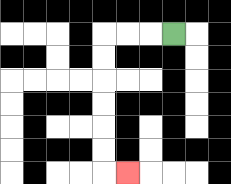{'start': '[7, 1]', 'end': '[5, 7]', 'path_directions': 'L,L,L,D,D,D,D,D,D,R', 'path_coordinates': '[[7, 1], [6, 1], [5, 1], [4, 1], [4, 2], [4, 3], [4, 4], [4, 5], [4, 6], [4, 7], [5, 7]]'}